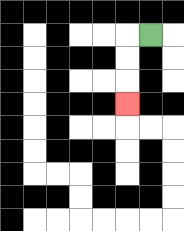{'start': '[6, 1]', 'end': '[5, 4]', 'path_directions': 'L,D,D,D', 'path_coordinates': '[[6, 1], [5, 1], [5, 2], [5, 3], [5, 4]]'}